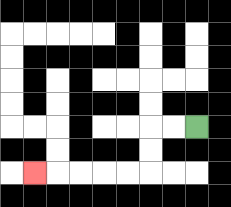{'start': '[8, 5]', 'end': '[1, 7]', 'path_directions': 'L,L,D,D,L,L,L,L,L', 'path_coordinates': '[[8, 5], [7, 5], [6, 5], [6, 6], [6, 7], [5, 7], [4, 7], [3, 7], [2, 7], [1, 7]]'}